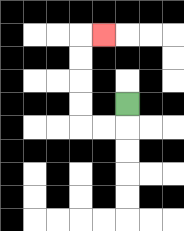{'start': '[5, 4]', 'end': '[4, 1]', 'path_directions': 'D,L,L,U,U,U,U,R', 'path_coordinates': '[[5, 4], [5, 5], [4, 5], [3, 5], [3, 4], [3, 3], [3, 2], [3, 1], [4, 1]]'}